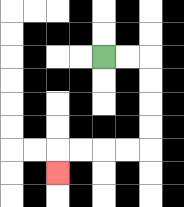{'start': '[4, 2]', 'end': '[2, 7]', 'path_directions': 'R,R,D,D,D,D,L,L,L,L,D', 'path_coordinates': '[[4, 2], [5, 2], [6, 2], [6, 3], [6, 4], [6, 5], [6, 6], [5, 6], [4, 6], [3, 6], [2, 6], [2, 7]]'}